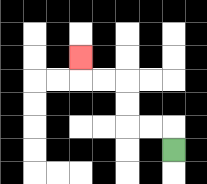{'start': '[7, 6]', 'end': '[3, 2]', 'path_directions': 'U,L,L,U,U,L,L,U', 'path_coordinates': '[[7, 6], [7, 5], [6, 5], [5, 5], [5, 4], [5, 3], [4, 3], [3, 3], [3, 2]]'}